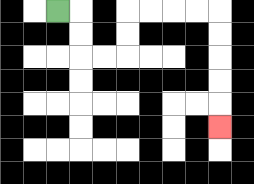{'start': '[2, 0]', 'end': '[9, 5]', 'path_directions': 'R,D,D,R,R,U,U,R,R,R,R,D,D,D,D,D', 'path_coordinates': '[[2, 0], [3, 0], [3, 1], [3, 2], [4, 2], [5, 2], [5, 1], [5, 0], [6, 0], [7, 0], [8, 0], [9, 0], [9, 1], [9, 2], [9, 3], [9, 4], [9, 5]]'}